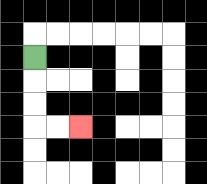{'start': '[1, 2]', 'end': '[3, 5]', 'path_directions': 'D,D,D,R,R', 'path_coordinates': '[[1, 2], [1, 3], [1, 4], [1, 5], [2, 5], [3, 5]]'}